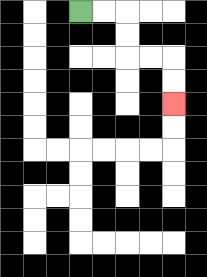{'start': '[3, 0]', 'end': '[7, 4]', 'path_directions': 'R,R,D,D,R,R,D,D', 'path_coordinates': '[[3, 0], [4, 0], [5, 0], [5, 1], [5, 2], [6, 2], [7, 2], [7, 3], [7, 4]]'}